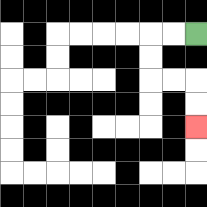{'start': '[8, 1]', 'end': '[8, 5]', 'path_directions': 'L,L,D,D,R,R,D,D', 'path_coordinates': '[[8, 1], [7, 1], [6, 1], [6, 2], [6, 3], [7, 3], [8, 3], [8, 4], [8, 5]]'}